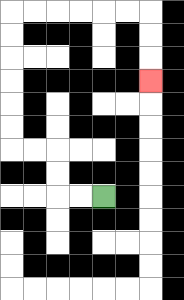{'start': '[4, 8]', 'end': '[6, 3]', 'path_directions': 'L,L,U,U,L,L,U,U,U,U,U,U,R,R,R,R,R,R,D,D,D', 'path_coordinates': '[[4, 8], [3, 8], [2, 8], [2, 7], [2, 6], [1, 6], [0, 6], [0, 5], [0, 4], [0, 3], [0, 2], [0, 1], [0, 0], [1, 0], [2, 0], [3, 0], [4, 0], [5, 0], [6, 0], [6, 1], [6, 2], [6, 3]]'}